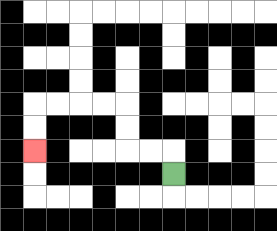{'start': '[7, 7]', 'end': '[1, 6]', 'path_directions': 'U,L,L,U,U,L,L,L,L,D,D', 'path_coordinates': '[[7, 7], [7, 6], [6, 6], [5, 6], [5, 5], [5, 4], [4, 4], [3, 4], [2, 4], [1, 4], [1, 5], [1, 6]]'}